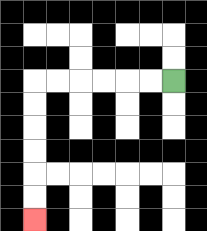{'start': '[7, 3]', 'end': '[1, 9]', 'path_directions': 'L,L,L,L,L,L,D,D,D,D,D,D', 'path_coordinates': '[[7, 3], [6, 3], [5, 3], [4, 3], [3, 3], [2, 3], [1, 3], [1, 4], [1, 5], [1, 6], [1, 7], [1, 8], [1, 9]]'}